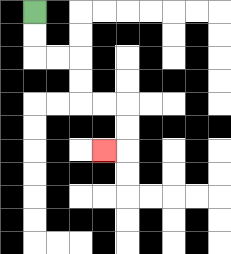{'start': '[1, 0]', 'end': '[4, 6]', 'path_directions': 'D,D,R,R,D,D,R,R,D,D,L', 'path_coordinates': '[[1, 0], [1, 1], [1, 2], [2, 2], [3, 2], [3, 3], [3, 4], [4, 4], [5, 4], [5, 5], [5, 6], [4, 6]]'}